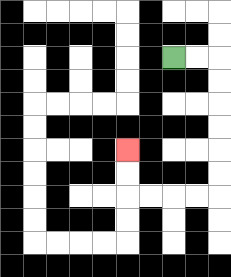{'start': '[7, 2]', 'end': '[5, 6]', 'path_directions': 'R,R,D,D,D,D,D,D,L,L,L,L,U,U', 'path_coordinates': '[[7, 2], [8, 2], [9, 2], [9, 3], [9, 4], [9, 5], [9, 6], [9, 7], [9, 8], [8, 8], [7, 8], [6, 8], [5, 8], [5, 7], [5, 6]]'}